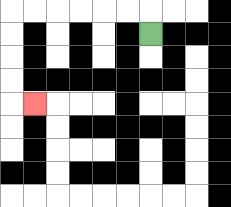{'start': '[6, 1]', 'end': '[1, 4]', 'path_directions': 'U,L,L,L,L,L,L,D,D,D,D,R', 'path_coordinates': '[[6, 1], [6, 0], [5, 0], [4, 0], [3, 0], [2, 0], [1, 0], [0, 0], [0, 1], [0, 2], [0, 3], [0, 4], [1, 4]]'}